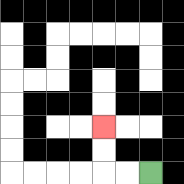{'start': '[6, 7]', 'end': '[4, 5]', 'path_directions': 'L,L,U,U', 'path_coordinates': '[[6, 7], [5, 7], [4, 7], [4, 6], [4, 5]]'}